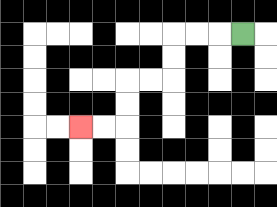{'start': '[10, 1]', 'end': '[3, 5]', 'path_directions': 'L,L,L,D,D,L,L,D,D,L,L', 'path_coordinates': '[[10, 1], [9, 1], [8, 1], [7, 1], [7, 2], [7, 3], [6, 3], [5, 3], [5, 4], [5, 5], [4, 5], [3, 5]]'}